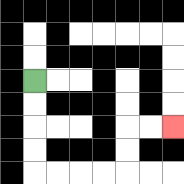{'start': '[1, 3]', 'end': '[7, 5]', 'path_directions': 'D,D,D,D,R,R,R,R,U,U,R,R', 'path_coordinates': '[[1, 3], [1, 4], [1, 5], [1, 6], [1, 7], [2, 7], [3, 7], [4, 7], [5, 7], [5, 6], [5, 5], [6, 5], [7, 5]]'}